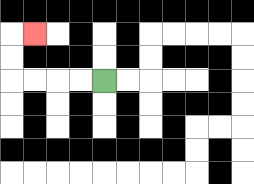{'start': '[4, 3]', 'end': '[1, 1]', 'path_directions': 'L,L,L,L,U,U,R', 'path_coordinates': '[[4, 3], [3, 3], [2, 3], [1, 3], [0, 3], [0, 2], [0, 1], [1, 1]]'}